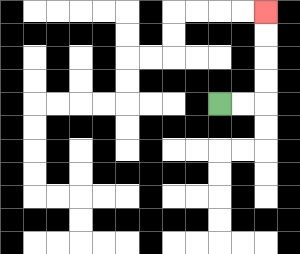{'start': '[9, 4]', 'end': '[11, 0]', 'path_directions': 'R,R,U,U,U,U', 'path_coordinates': '[[9, 4], [10, 4], [11, 4], [11, 3], [11, 2], [11, 1], [11, 0]]'}